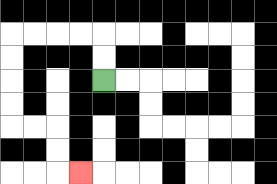{'start': '[4, 3]', 'end': '[3, 7]', 'path_directions': 'U,U,L,L,L,L,D,D,D,D,R,R,D,D,R', 'path_coordinates': '[[4, 3], [4, 2], [4, 1], [3, 1], [2, 1], [1, 1], [0, 1], [0, 2], [0, 3], [0, 4], [0, 5], [1, 5], [2, 5], [2, 6], [2, 7], [3, 7]]'}